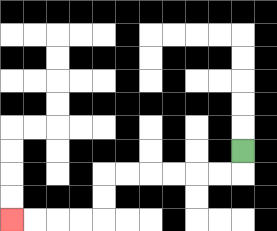{'start': '[10, 6]', 'end': '[0, 9]', 'path_directions': 'D,L,L,L,L,L,L,D,D,L,L,L,L', 'path_coordinates': '[[10, 6], [10, 7], [9, 7], [8, 7], [7, 7], [6, 7], [5, 7], [4, 7], [4, 8], [4, 9], [3, 9], [2, 9], [1, 9], [0, 9]]'}